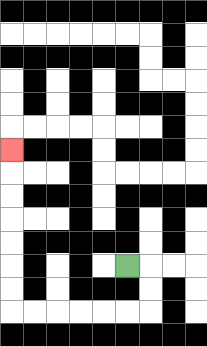{'start': '[5, 11]', 'end': '[0, 6]', 'path_directions': 'R,D,D,L,L,L,L,L,L,U,U,U,U,U,U,U', 'path_coordinates': '[[5, 11], [6, 11], [6, 12], [6, 13], [5, 13], [4, 13], [3, 13], [2, 13], [1, 13], [0, 13], [0, 12], [0, 11], [0, 10], [0, 9], [0, 8], [0, 7], [0, 6]]'}